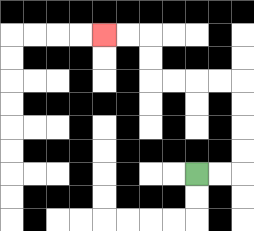{'start': '[8, 7]', 'end': '[4, 1]', 'path_directions': 'R,R,U,U,U,U,L,L,L,L,U,U,L,L', 'path_coordinates': '[[8, 7], [9, 7], [10, 7], [10, 6], [10, 5], [10, 4], [10, 3], [9, 3], [8, 3], [7, 3], [6, 3], [6, 2], [6, 1], [5, 1], [4, 1]]'}